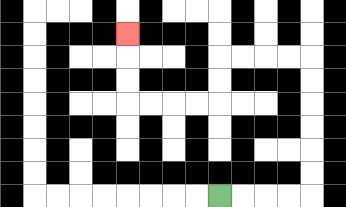{'start': '[9, 8]', 'end': '[5, 1]', 'path_directions': 'R,R,R,R,U,U,U,U,U,U,L,L,L,L,D,D,L,L,L,L,U,U,U', 'path_coordinates': '[[9, 8], [10, 8], [11, 8], [12, 8], [13, 8], [13, 7], [13, 6], [13, 5], [13, 4], [13, 3], [13, 2], [12, 2], [11, 2], [10, 2], [9, 2], [9, 3], [9, 4], [8, 4], [7, 4], [6, 4], [5, 4], [5, 3], [5, 2], [5, 1]]'}